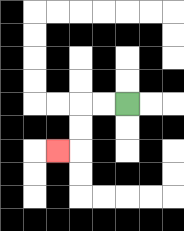{'start': '[5, 4]', 'end': '[2, 6]', 'path_directions': 'L,L,D,D,L', 'path_coordinates': '[[5, 4], [4, 4], [3, 4], [3, 5], [3, 6], [2, 6]]'}